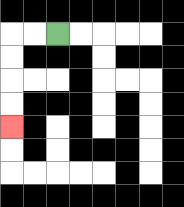{'start': '[2, 1]', 'end': '[0, 5]', 'path_directions': 'L,L,D,D,D,D', 'path_coordinates': '[[2, 1], [1, 1], [0, 1], [0, 2], [0, 3], [0, 4], [0, 5]]'}